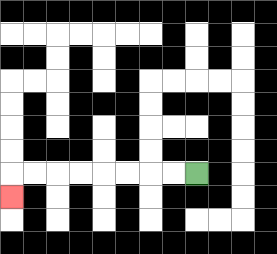{'start': '[8, 7]', 'end': '[0, 8]', 'path_directions': 'L,L,L,L,L,L,L,L,D', 'path_coordinates': '[[8, 7], [7, 7], [6, 7], [5, 7], [4, 7], [3, 7], [2, 7], [1, 7], [0, 7], [0, 8]]'}